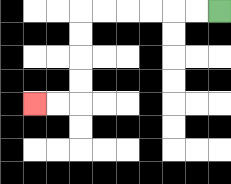{'start': '[9, 0]', 'end': '[1, 4]', 'path_directions': 'L,L,L,L,L,L,D,D,D,D,L,L', 'path_coordinates': '[[9, 0], [8, 0], [7, 0], [6, 0], [5, 0], [4, 0], [3, 0], [3, 1], [3, 2], [3, 3], [3, 4], [2, 4], [1, 4]]'}